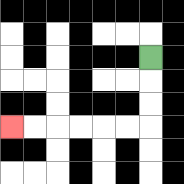{'start': '[6, 2]', 'end': '[0, 5]', 'path_directions': 'D,D,D,L,L,L,L,L,L', 'path_coordinates': '[[6, 2], [6, 3], [6, 4], [6, 5], [5, 5], [4, 5], [3, 5], [2, 5], [1, 5], [0, 5]]'}